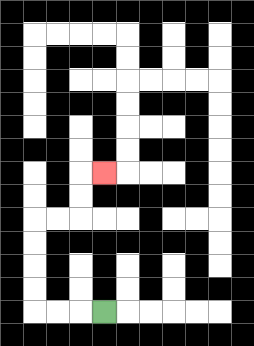{'start': '[4, 13]', 'end': '[4, 7]', 'path_directions': 'L,L,L,U,U,U,U,R,R,U,U,R', 'path_coordinates': '[[4, 13], [3, 13], [2, 13], [1, 13], [1, 12], [1, 11], [1, 10], [1, 9], [2, 9], [3, 9], [3, 8], [3, 7], [4, 7]]'}